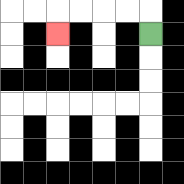{'start': '[6, 1]', 'end': '[2, 1]', 'path_directions': 'U,L,L,L,L,D', 'path_coordinates': '[[6, 1], [6, 0], [5, 0], [4, 0], [3, 0], [2, 0], [2, 1]]'}